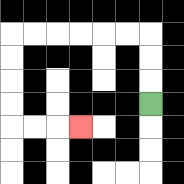{'start': '[6, 4]', 'end': '[3, 5]', 'path_directions': 'U,U,U,L,L,L,L,L,L,D,D,D,D,R,R,R', 'path_coordinates': '[[6, 4], [6, 3], [6, 2], [6, 1], [5, 1], [4, 1], [3, 1], [2, 1], [1, 1], [0, 1], [0, 2], [0, 3], [0, 4], [0, 5], [1, 5], [2, 5], [3, 5]]'}